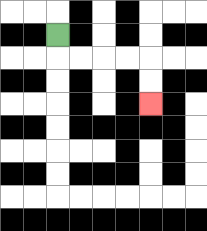{'start': '[2, 1]', 'end': '[6, 4]', 'path_directions': 'D,R,R,R,R,D,D', 'path_coordinates': '[[2, 1], [2, 2], [3, 2], [4, 2], [5, 2], [6, 2], [6, 3], [6, 4]]'}